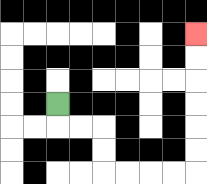{'start': '[2, 4]', 'end': '[8, 1]', 'path_directions': 'D,R,R,D,D,R,R,R,R,U,U,U,U,U,U', 'path_coordinates': '[[2, 4], [2, 5], [3, 5], [4, 5], [4, 6], [4, 7], [5, 7], [6, 7], [7, 7], [8, 7], [8, 6], [8, 5], [8, 4], [8, 3], [8, 2], [8, 1]]'}